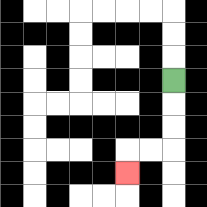{'start': '[7, 3]', 'end': '[5, 7]', 'path_directions': 'D,D,D,L,L,D', 'path_coordinates': '[[7, 3], [7, 4], [7, 5], [7, 6], [6, 6], [5, 6], [5, 7]]'}